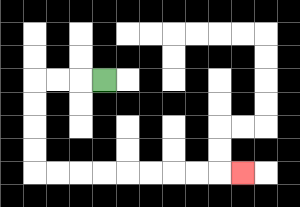{'start': '[4, 3]', 'end': '[10, 7]', 'path_directions': 'L,L,L,D,D,D,D,R,R,R,R,R,R,R,R,R', 'path_coordinates': '[[4, 3], [3, 3], [2, 3], [1, 3], [1, 4], [1, 5], [1, 6], [1, 7], [2, 7], [3, 7], [4, 7], [5, 7], [6, 7], [7, 7], [8, 7], [9, 7], [10, 7]]'}